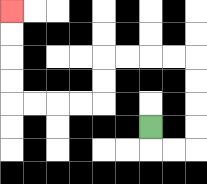{'start': '[6, 5]', 'end': '[0, 0]', 'path_directions': 'D,R,R,U,U,U,U,L,L,L,L,D,D,L,L,L,L,U,U,U,U', 'path_coordinates': '[[6, 5], [6, 6], [7, 6], [8, 6], [8, 5], [8, 4], [8, 3], [8, 2], [7, 2], [6, 2], [5, 2], [4, 2], [4, 3], [4, 4], [3, 4], [2, 4], [1, 4], [0, 4], [0, 3], [0, 2], [0, 1], [0, 0]]'}